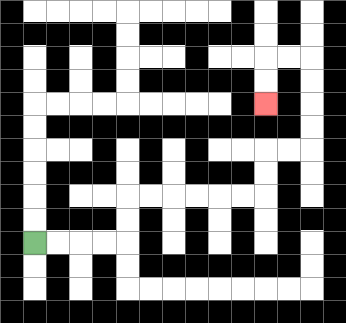{'start': '[1, 10]', 'end': '[11, 4]', 'path_directions': 'R,R,R,R,U,U,R,R,R,R,R,R,U,U,R,R,U,U,U,U,L,L,D,D', 'path_coordinates': '[[1, 10], [2, 10], [3, 10], [4, 10], [5, 10], [5, 9], [5, 8], [6, 8], [7, 8], [8, 8], [9, 8], [10, 8], [11, 8], [11, 7], [11, 6], [12, 6], [13, 6], [13, 5], [13, 4], [13, 3], [13, 2], [12, 2], [11, 2], [11, 3], [11, 4]]'}